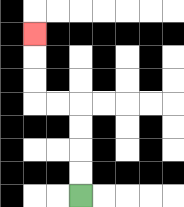{'start': '[3, 8]', 'end': '[1, 1]', 'path_directions': 'U,U,U,U,L,L,U,U,U', 'path_coordinates': '[[3, 8], [3, 7], [3, 6], [3, 5], [3, 4], [2, 4], [1, 4], [1, 3], [1, 2], [1, 1]]'}